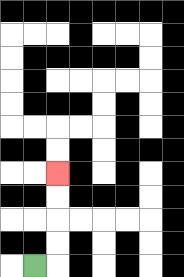{'start': '[1, 11]', 'end': '[2, 7]', 'path_directions': 'R,U,U,U,U', 'path_coordinates': '[[1, 11], [2, 11], [2, 10], [2, 9], [2, 8], [2, 7]]'}